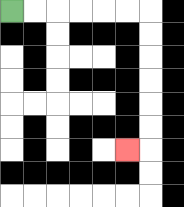{'start': '[0, 0]', 'end': '[5, 6]', 'path_directions': 'R,R,R,R,R,R,D,D,D,D,D,D,L', 'path_coordinates': '[[0, 0], [1, 0], [2, 0], [3, 0], [4, 0], [5, 0], [6, 0], [6, 1], [6, 2], [6, 3], [6, 4], [6, 5], [6, 6], [5, 6]]'}